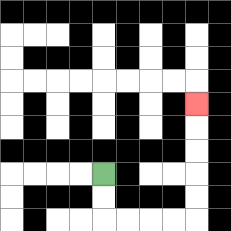{'start': '[4, 7]', 'end': '[8, 4]', 'path_directions': 'D,D,R,R,R,R,U,U,U,U,U', 'path_coordinates': '[[4, 7], [4, 8], [4, 9], [5, 9], [6, 9], [7, 9], [8, 9], [8, 8], [8, 7], [8, 6], [8, 5], [8, 4]]'}